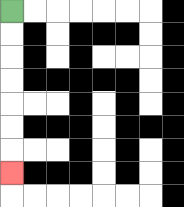{'start': '[0, 0]', 'end': '[0, 7]', 'path_directions': 'D,D,D,D,D,D,D', 'path_coordinates': '[[0, 0], [0, 1], [0, 2], [0, 3], [0, 4], [0, 5], [0, 6], [0, 7]]'}